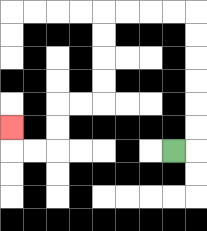{'start': '[7, 6]', 'end': '[0, 5]', 'path_directions': 'R,U,U,U,U,U,U,L,L,L,L,D,D,D,D,L,L,D,D,L,L,U', 'path_coordinates': '[[7, 6], [8, 6], [8, 5], [8, 4], [8, 3], [8, 2], [8, 1], [8, 0], [7, 0], [6, 0], [5, 0], [4, 0], [4, 1], [4, 2], [4, 3], [4, 4], [3, 4], [2, 4], [2, 5], [2, 6], [1, 6], [0, 6], [0, 5]]'}